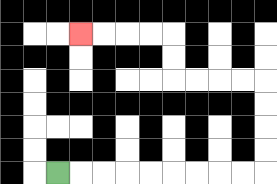{'start': '[2, 7]', 'end': '[3, 1]', 'path_directions': 'R,R,R,R,R,R,R,R,R,U,U,U,U,L,L,L,L,U,U,L,L,L,L', 'path_coordinates': '[[2, 7], [3, 7], [4, 7], [5, 7], [6, 7], [7, 7], [8, 7], [9, 7], [10, 7], [11, 7], [11, 6], [11, 5], [11, 4], [11, 3], [10, 3], [9, 3], [8, 3], [7, 3], [7, 2], [7, 1], [6, 1], [5, 1], [4, 1], [3, 1]]'}